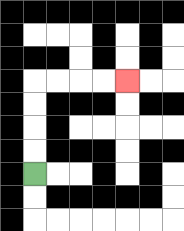{'start': '[1, 7]', 'end': '[5, 3]', 'path_directions': 'U,U,U,U,R,R,R,R', 'path_coordinates': '[[1, 7], [1, 6], [1, 5], [1, 4], [1, 3], [2, 3], [3, 3], [4, 3], [5, 3]]'}